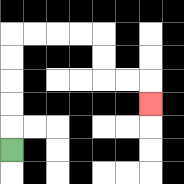{'start': '[0, 6]', 'end': '[6, 4]', 'path_directions': 'U,U,U,U,U,R,R,R,R,D,D,R,R,D', 'path_coordinates': '[[0, 6], [0, 5], [0, 4], [0, 3], [0, 2], [0, 1], [1, 1], [2, 1], [3, 1], [4, 1], [4, 2], [4, 3], [5, 3], [6, 3], [6, 4]]'}